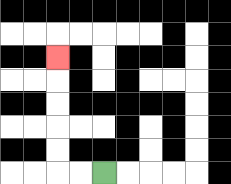{'start': '[4, 7]', 'end': '[2, 2]', 'path_directions': 'L,L,U,U,U,U,U', 'path_coordinates': '[[4, 7], [3, 7], [2, 7], [2, 6], [2, 5], [2, 4], [2, 3], [2, 2]]'}